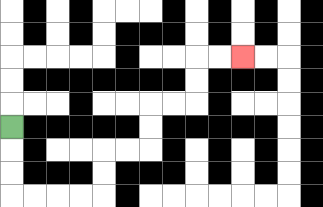{'start': '[0, 5]', 'end': '[10, 2]', 'path_directions': 'D,D,D,R,R,R,R,U,U,R,R,U,U,R,R,U,U,R,R', 'path_coordinates': '[[0, 5], [0, 6], [0, 7], [0, 8], [1, 8], [2, 8], [3, 8], [4, 8], [4, 7], [4, 6], [5, 6], [6, 6], [6, 5], [6, 4], [7, 4], [8, 4], [8, 3], [8, 2], [9, 2], [10, 2]]'}